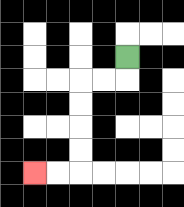{'start': '[5, 2]', 'end': '[1, 7]', 'path_directions': 'D,L,L,D,D,D,D,L,L', 'path_coordinates': '[[5, 2], [5, 3], [4, 3], [3, 3], [3, 4], [3, 5], [3, 6], [3, 7], [2, 7], [1, 7]]'}